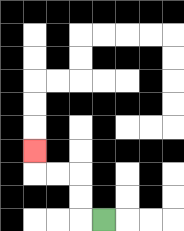{'start': '[4, 9]', 'end': '[1, 6]', 'path_directions': 'L,U,U,L,L,U', 'path_coordinates': '[[4, 9], [3, 9], [3, 8], [3, 7], [2, 7], [1, 7], [1, 6]]'}